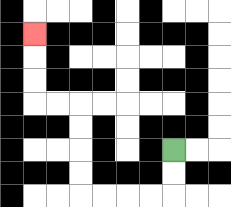{'start': '[7, 6]', 'end': '[1, 1]', 'path_directions': 'D,D,L,L,L,L,U,U,U,U,L,L,U,U,U', 'path_coordinates': '[[7, 6], [7, 7], [7, 8], [6, 8], [5, 8], [4, 8], [3, 8], [3, 7], [3, 6], [3, 5], [3, 4], [2, 4], [1, 4], [1, 3], [1, 2], [1, 1]]'}